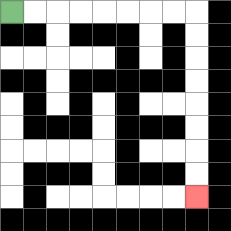{'start': '[0, 0]', 'end': '[8, 8]', 'path_directions': 'R,R,R,R,R,R,R,R,D,D,D,D,D,D,D,D', 'path_coordinates': '[[0, 0], [1, 0], [2, 0], [3, 0], [4, 0], [5, 0], [6, 0], [7, 0], [8, 0], [8, 1], [8, 2], [8, 3], [8, 4], [8, 5], [8, 6], [8, 7], [8, 8]]'}